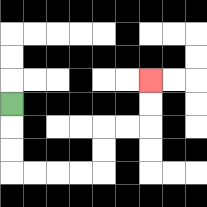{'start': '[0, 4]', 'end': '[6, 3]', 'path_directions': 'D,D,D,R,R,R,R,U,U,R,R,U,U', 'path_coordinates': '[[0, 4], [0, 5], [0, 6], [0, 7], [1, 7], [2, 7], [3, 7], [4, 7], [4, 6], [4, 5], [5, 5], [6, 5], [6, 4], [6, 3]]'}